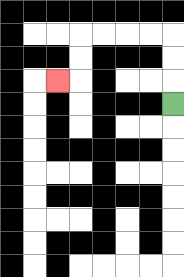{'start': '[7, 4]', 'end': '[2, 3]', 'path_directions': 'U,U,U,L,L,L,L,D,D,L', 'path_coordinates': '[[7, 4], [7, 3], [7, 2], [7, 1], [6, 1], [5, 1], [4, 1], [3, 1], [3, 2], [3, 3], [2, 3]]'}